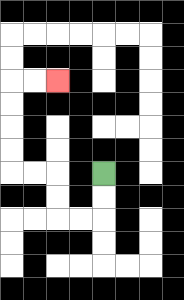{'start': '[4, 7]', 'end': '[2, 3]', 'path_directions': 'D,D,L,L,U,U,L,L,U,U,U,U,R,R', 'path_coordinates': '[[4, 7], [4, 8], [4, 9], [3, 9], [2, 9], [2, 8], [2, 7], [1, 7], [0, 7], [0, 6], [0, 5], [0, 4], [0, 3], [1, 3], [2, 3]]'}